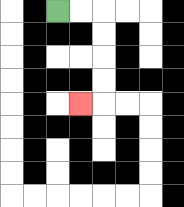{'start': '[2, 0]', 'end': '[3, 4]', 'path_directions': 'R,R,D,D,D,D,L', 'path_coordinates': '[[2, 0], [3, 0], [4, 0], [4, 1], [4, 2], [4, 3], [4, 4], [3, 4]]'}